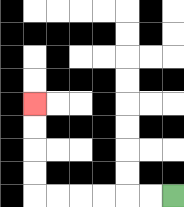{'start': '[7, 8]', 'end': '[1, 4]', 'path_directions': 'L,L,L,L,L,L,U,U,U,U', 'path_coordinates': '[[7, 8], [6, 8], [5, 8], [4, 8], [3, 8], [2, 8], [1, 8], [1, 7], [1, 6], [1, 5], [1, 4]]'}